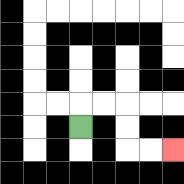{'start': '[3, 5]', 'end': '[7, 6]', 'path_directions': 'U,R,R,D,D,R,R', 'path_coordinates': '[[3, 5], [3, 4], [4, 4], [5, 4], [5, 5], [5, 6], [6, 6], [7, 6]]'}